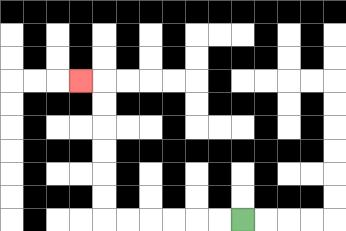{'start': '[10, 9]', 'end': '[3, 3]', 'path_directions': 'L,L,L,L,L,L,U,U,U,U,U,U,L', 'path_coordinates': '[[10, 9], [9, 9], [8, 9], [7, 9], [6, 9], [5, 9], [4, 9], [4, 8], [4, 7], [4, 6], [4, 5], [4, 4], [4, 3], [3, 3]]'}